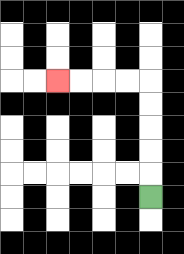{'start': '[6, 8]', 'end': '[2, 3]', 'path_directions': 'U,U,U,U,U,L,L,L,L', 'path_coordinates': '[[6, 8], [6, 7], [6, 6], [6, 5], [6, 4], [6, 3], [5, 3], [4, 3], [3, 3], [2, 3]]'}